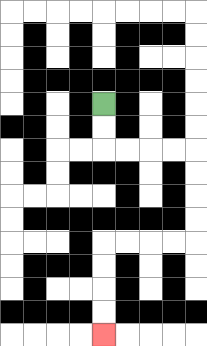{'start': '[4, 4]', 'end': '[4, 14]', 'path_directions': 'D,D,R,R,R,R,D,D,D,D,L,L,L,L,D,D,D,D', 'path_coordinates': '[[4, 4], [4, 5], [4, 6], [5, 6], [6, 6], [7, 6], [8, 6], [8, 7], [8, 8], [8, 9], [8, 10], [7, 10], [6, 10], [5, 10], [4, 10], [4, 11], [4, 12], [4, 13], [4, 14]]'}